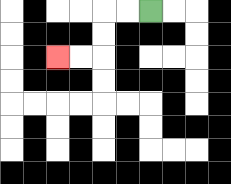{'start': '[6, 0]', 'end': '[2, 2]', 'path_directions': 'L,L,D,D,L,L', 'path_coordinates': '[[6, 0], [5, 0], [4, 0], [4, 1], [4, 2], [3, 2], [2, 2]]'}